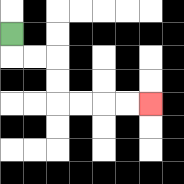{'start': '[0, 1]', 'end': '[6, 4]', 'path_directions': 'D,R,R,D,D,R,R,R,R', 'path_coordinates': '[[0, 1], [0, 2], [1, 2], [2, 2], [2, 3], [2, 4], [3, 4], [4, 4], [5, 4], [6, 4]]'}